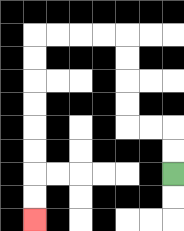{'start': '[7, 7]', 'end': '[1, 9]', 'path_directions': 'U,U,L,L,U,U,U,U,L,L,L,L,D,D,D,D,D,D,D,D', 'path_coordinates': '[[7, 7], [7, 6], [7, 5], [6, 5], [5, 5], [5, 4], [5, 3], [5, 2], [5, 1], [4, 1], [3, 1], [2, 1], [1, 1], [1, 2], [1, 3], [1, 4], [1, 5], [1, 6], [1, 7], [1, 8], [1, 9]]'}